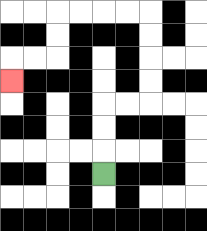{'start': '[4, 7]', 'end': '[0, 3]', 'path_directions': 'U,U,U,R,R,U,U,U,U,L,L,L,L,D,D,L,L,D', 'path_coordinates': '[[4, 7], [4, 6], [4, 5], [4, 4], [5, 4], [6, 4], [6, 3], [6, 2], [6, 1], [6, 0], [5, 0], [4, 0], [3, 0], [2, 0], [2, 1], [2, 2], [1, 2], [0, 2], [0, 3]]'}